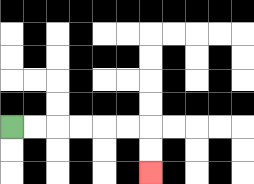{'start': '[0, 5]', 'end': '[6, 7]', 'path_directions': 'R,R,R,R,R,R,D,D', 'path_coordinates': '[[0, 5], [1, 5], [2, 5], [3, 5], [4, 5], [5, 5], [6, 5], [6, 6], [6, 7]]'}